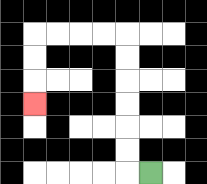{'start': '[6, 7]', 'end': '[1, 4]', 'path_directions': 'L,U,U,U,U,U,U,L,L,L,L,D,D,D', 'path_coordinates': '[[6, 7], [5, 7], [5, 6], [5, 5], [5, 4], [5, 3], [5, 2], [5, 1], [4, 1], [3, 1], [2, 1], [1, 1], [1, 2], [1, 3], [1, 4]]'}